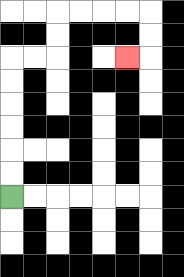{'start': '[0, 8]', 'end': '[5, 2]', 'path_directions': 'U,U,U,U,U,U,R,R,U,U,R,R,R,R,D,D,L', 'path_coordinates': '[[0, 8], [0, 7], [0, 6], [0, 5], [0, 4], [0, 3], [0, 2], [1, 2], [2, 2], [2, 1], [2, 0], [3, 0], [4, 0], [5, 0], [6, 0], [6, 1], [6, 2], [5, 2]]'}